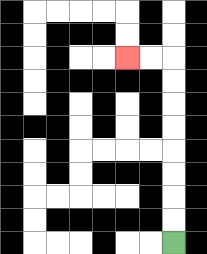{'start': '[7, 10]', 'end': '[5, 2]', 'path_directions': 'U,U,U,U,U,U,U,U,L,L', 'path_coordinates': '[[7, 10], [7, 9], [7, 8], [7, 7], [7, 6], [7, 5], [7, 4], [7, 3], [7, 2], [6, 2], [5, 2]]'}